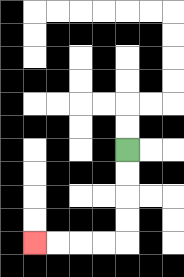{'start': '[5, 6]', 'end': '[1, 10]', 'path_directions': 'D,D,D,D,L,L,L,L', 'path_coordinates': '[[5, 6], [5, 7], [5, 8], [5, 9], [5, 10], [4, 10], [3, 10], [2, 10], [1, 10]]'}